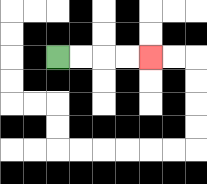{'start': '[2, 2]', 'end': '[6, 2]', 'path_directions': 'R,R,R,R', 'path_coordinates': '[[2, 2], [3, 2], [4, 2], [5, 2], [6, 2]]'}